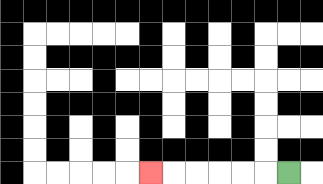{'start': '[12, 7]', 'end': '[6, 7]', 'path_directions': 'L,L,L,L,L,L', 'path_coordinates': '[[12, 7], [11, 7], [10, 7], [9, 7], [8, 7], [7, 7], [6, 7]]'}